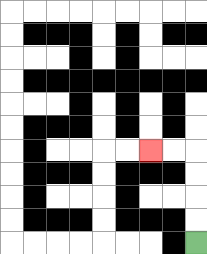{'start': '[8, 10]', 'end': '[6, 6]', 'path_directions': 'U,U,U,U,L,L', 'path_coordinates': '[[8, 10], [8, 9], [8, 8], [8, 7], [8, 6], [7, 6], [6, 6]]'}